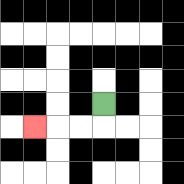{'start': '[4, 4]', 'end': '[1, 5]', 'path_directions': 'D,L,L,L', 'path_coordinates': '[[4, 4], [4, 5], [3, 5], [2, 5], [1, 5]]'}